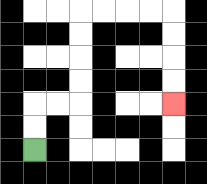{'start': '[1, 6]', 'end': '[7, 4]', 'path_directions': 'U,U,R,R,U,U,U,U,R,R,R,R,D,D,D,D', 'path_coordinates': '[[1, 6], [1, 5], [1, 4], [2, 4], [3, 4], [3, 3], [3, 2], [3, 1], [3, 0], [4, 0], [5, 0], [6, 0], [7, 0], [7, 1], [7, 2], [7, 3], [7, 4]]'}